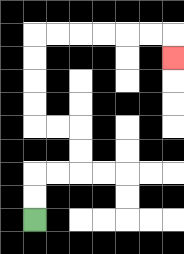{'start': '[1, 9]', 'end': '[7, 2]', 'path_directions': 'U,U,R,R,U,U,L,L,U,U,U,U,R,R,R,R,R,R,D', 'path_coordinates': '[[1, 9], [1, 8], [1, 7], [2, 7], [3, 7], [3, 6], [3, 5], [2, 5], [1, 5], [1, 4], [1, 3], [1, 2], [1, 1], [2, 1], [3, 1], [4, 1], [5, 1], [6, 1], [7, 1], [7, 2]]'}